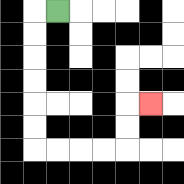{'start': '[2, 0]', 'end': '[6, 4]', 'path_directions': 'L,D,D,D,D,D,D,R,R,R,R,U,U,R', 'path_coordinates': '[[2, 0], [1, 0], [1, 1], [1, 2], [1, 3], [1, 4], [1, 5], [1, 6], [2, 6], [3, 6], [4, 6], [5, 6], [5, 5], [5, 4], [6, 4]]'}